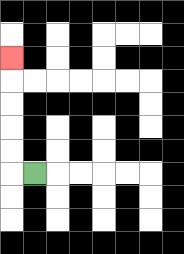{'start': '[1, 7]', 'end': '[0, 2]', 'path_directions': 'L,U,U,U,U,U', 'path_coordinates': '[[1, 7], [0, 7], [0, 6], [0, 5], [0, 4], [0, 3], [0, 2]]'}